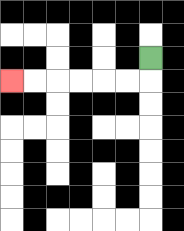{'start': '[6, 2]', 'end': '[0, 3]', 'path_directions': 'D,L,L,L,L,L,L', 'path_coordinates': '[[6, 2], [6, 3], [5, 3], [4, 3], [3, 3], [2, 3], [1, 3], [0, 3]]'}